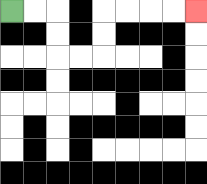{'start': '[0, 0]', 'end': '[8, 0]', 'path_directions': 'R,R,D,D,R,R,U,U,R,R,R,R', 'path_coordinates': '[[0, 0], [1, 0], [2, 0], [2, 1], [2, 2], [3, 2], [4, 2], [4, 1], [4, 0], [5, 0], [6, 0], [7, 0], [8, 0]]'}